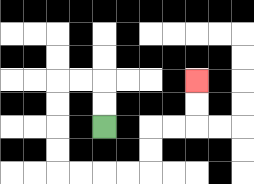{'start': '[4, 5]', 'end': '[8, 3]', 'path_directions': 'U,U,L,L,D,D,D,D,R,R,R,R,U,U,R,R,U,U', 'path_coordinates': '[[4, 5], [4, 4], [4, 3], [3, 3], [2, 3], [2, 4], [2, 5], [2, 6], [2, 7], [3, 7], [4, 7], [5, 7], [6, 7], [6, 6], [6, 5], [7, 5], [8, 5], [8, 4], [8, 3]]'}